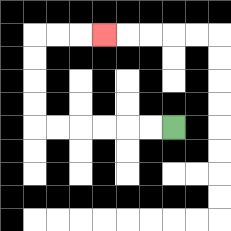{'start': '[7, 5]', 'end': '[4, 1]', 'path_directions': 'L,L,L,L,L,L,U,U,U,U,R,R,R', 'path_coordinates': '[[7, 5], [6, 5], [5, 5], [4, 5], [3, 5], [2, 5], [1, 5], [1, 4], [1, 3], [1, 2], [1, 1], [2, 1], [3, 1], [4, 1]]'}